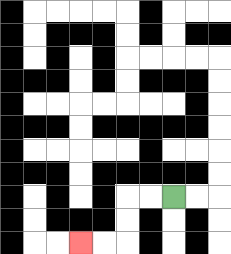{'start': '[7, 8]', 'end': '[3, 10]', 'path_directions': 'L,L,D,D,L,L', 'path_coordinates': '[[7, 8], [6, 8], [5, 8], [5, 9], [5, 10], [4, 10], [3, 10]]'}